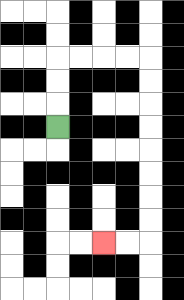{'start': '[2, 5]', 'end': '[4, 10]', 'path_directions': 'U,U,U,R,R,R,R,D,D,D,D,D,D,D,D,L,L', 'path_coordinates': '[[2, 5], [2, 4], [2, 3], [2, 2], [3, 2], [4, 2], [5, 2], [6, 2], [6, 3], [6, 4], [6, 5], [6, 6], [6, 7], [6, 8], [6, 9], [6, 10], [5, 10], [4, 10]]'}